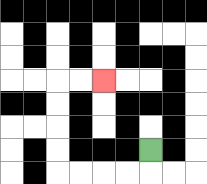{'start': '[6, 6]', 'end': '[4, 3]', 'path_directions': 'D,L,L,L,L,U,U,U,U,R,R', 'path_coordinates': '[[6, 6], [6, 7], [5, 7], [4, 7], [3, 7], [2, 7], [2, 6], [2, 5], [2, 4], [2, 3], [3, 3], [4, 3]]'}